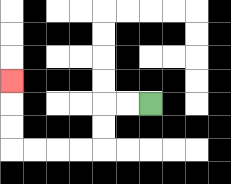{'start': '[6, 4]', 'end': '[0, 3]', 'path_directions': 'L,L,D,D,L,L,L,L,U,U,U', 'path_coordinates': '[[6, 4], [5, 4], [4, 4], [4, 5], [4, 6], [3, 6], [2, 6], [1, 6], [0, 6], [0, 5], [0, 4], [0, 3]]'}